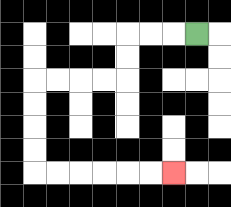{'start': '[8, 1]', 'end': '[7, 7]', 'path_directions': 'L,L,L,D,D,L,L,L,L,D,D,D,D,R,R,R,R,R,R', 'path_coordinates': '[[8, 1], [7, 1], [6, 1], [5, 1], [5, 2], [5, 3], [4, 3], [3, 3], [2, 3], [1, 3], [1, 4], [1, 5], [1, 6], [1, 7], [2, 7], [3, 7], [4, 7], [5, 7], [6, 7], [7, 7]]'}